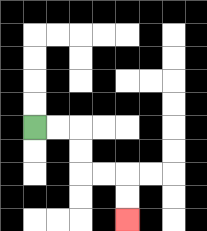{'start': '[1, 5]', 'end': '[5, 9]', 'path_directions': 'R,R,D,D,R,R,D,D', 'path_coordinates': '[[1, 5], [2, 5], [3, 5], [3, 6], [3, 7], [4, 7], [5, 7], [5, 8], [5, 9]]'}